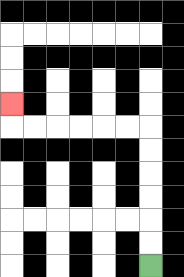{'start': '[6, 11]', 'end': '[0, 4]', 'path_directions': 'U,U,U,U,U,U,L,L,L,L,L,L,U', 'path_coordinates': '[[6, 11], [6, 10], [6, 9], [6, 8], [6, 7], [6, 6], [6, 5], [5, 5], [4, 5], [3, 5], [2, 5], [1, 5], [0, 5], [0, 4]]'}